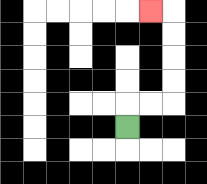{'start': '[5, 5]', 'end': '[6, 0]', 'path_directions': 'U,R,R,U,U,U,U,L', 'path_coordinates': '[[5, 5], [5, 4], [6, 4], [7, 4], [7, 3], [7, 2], [7, 1], [7, 0], [6, 0]]'}